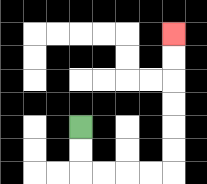{'start': '[3, 5]', 'end': '[7, 1]', 'path_directions': 'D,D,R,R,R,R,U,U,U,U,U,U', 'path_coordinates': '[[3, 5], [3, 6], [3, 7], [4, 7], [5, 7], [6, 7], [7, 7], [7, 6], [7, 5], [7, 4], [7, 3], [7, 2], [7, 1]]'}